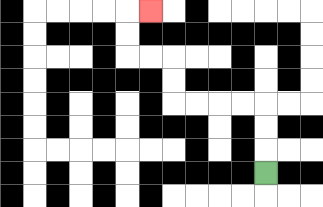{'start': '[11, 7]', 'end': '[6, 0]', 'path_directions': 'U,U,U,L,L,L,L,U,U,L,L,U,U,R', 'path_coordinates': '[[11, 7], [11, 6], [11, 5], [11, 4], [10, 4], [9, 4], [8, 4], [7, 4], [7, 3], [7, 2], [6, 2], [5, 2], [5, 1], [5, 0], [6, 0]]'}